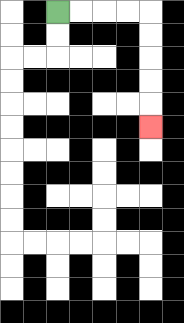{'start': '[2, 0]', 'end': '[6, 5]', 'path_directions': 'R,R,R,R,D,D,D,D,D', 'path_coordinates': '[[2, 0], [3, 0], [4, 0], [5, 0], [6, 0], [6, 1], [6, 2], [6, 3], [6, 4], [6, 5]]'}